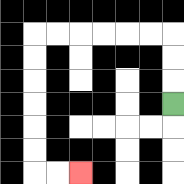{'start': '[7, 4]', 'end': '[3, 7]', 'path_directions': 'U,U,U,L,L,L,L,L,L,D,D,D,D,D,D,R,R', 'path_coordinates': '[[7, 4], [7, 3], [7, 2], [7, 1], [6, 1], [5, 1], [4, 1], [3, 1], [2, 1], [1, 1], [1, 2], [1, 3], [1, 4], [1, 5], [1, 6], [1, 7], [2, 7], [3, 7]]'}